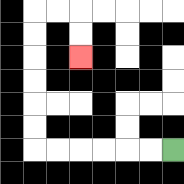{'start': '[7, 6]', 'end': '[3, 2]', 'path_directions': 'L,L,L,L,L,L,U,U,U,U,U,U,R,R,D,D', 'path_coordinates': '[[7, 6], [6, 6], [5, 6], [4, 6], [3, 6], [2, 6], [1, 6], [1, 5], [1, 4], [1, 3], [1, 2], [1, 1], [1, 0], [2, 0], [3, 0], [3, 1], [3, 2]]'}